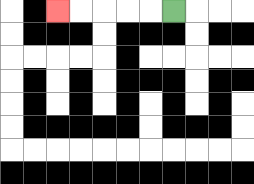{'start': '[7, 0]', 'end': '[2, 0]', 'path_directions': 'L,L,L,L,L', 'path_coordinates': '[[7, 0], [6, 0], [5, 0], [4, 0], [3, 0], [2, 0]]'}